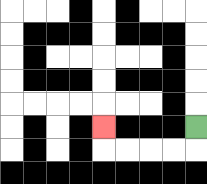{'start': '[8, 5]', 'end': '[4, 5]', 'path_directions': 'D,L,L,L,L,U', 'path_coordinates': '[[8, 5], [8, 6], [7, 6], [6, 6], [5, 6], [4, 6], [4, 5]]'}